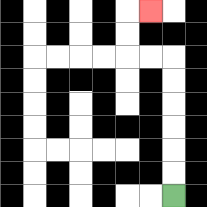{'start': '[7, 8]', 'end': '[6, 0]', 'path_directions': 'U,U,U,U,U,U,L,L,U,U,R', 'path_coordinates': '[[7, 8], [7, 7], [7, 6], [7, 5], [7, 4], [7, 3], [7, 2], [6, 2], [5, 2], [5, 1], [5, 0], [6, 0]]'}